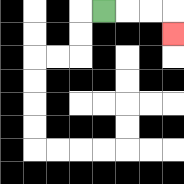{'start': '[4, 0]', 'end': '[7, 1]', 'path_directions': 'R,R,R,D', 'path_coordinates': '[[4, 0], [5, 0], [6, 0], [7, 0], [7, 1]]'}